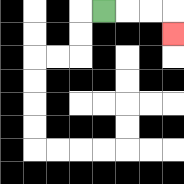{'start': '[4, 0]', 'end': '[7, 1]', 'path_directions': 'R,R,R,D', 'path_coordinates': '[[4, 0], [5, 0], [6, 0], [7, 0], [7, 1]]'}